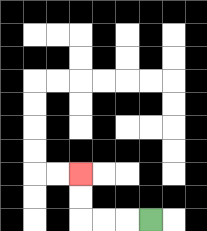{'start': '[6, 9]', 'end': '[3, 7]', 'path_directions': 'L,L,L,U,U', 'path_coordinates': '[[6, 9], [5, 9], [4, 9], [3, 9], [3, 8], [3, 7]]'}